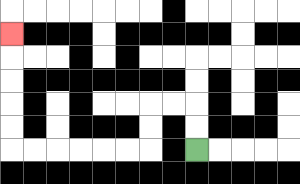{'start': '[8, 6]', 'end': '[0, 1]', 'path_directions': 'U,U,L,L,D,D,L,L,L,L,L,L,U,U,U,U,U', 'path_coordinates': '[[8, 6], [8, 5], [8, 4], [7, 4], [6, 4], [6, 5], [6, 6], [5, 6], [4, 6], [3, 6], [2, 6], [1, 6], [0, 6], [0, 5], [0, 4], [0, 3], [0, 2], [0, 1]]'}